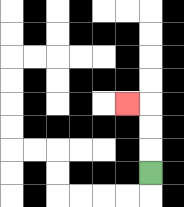{'start': '[6, 7]', 'end': '[5, 4]', 'path_directions': 'U,U,U,L', 'path_coordinates': '[[6, 7], [6, 6], [6, 5], [6, 4], [5, 4]]'}